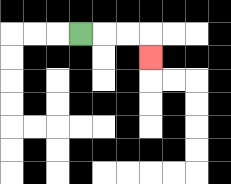{'start': '[3, 1]', 'end': '[6, 2]', 'path_directions': 'R,R,R,D', 'path_coordinates': '[[3, 1], [4, 1], [5, 1], [6, 1], [6, 2]]'}